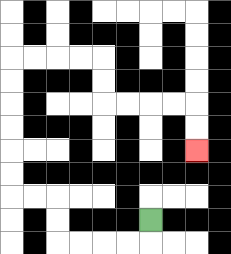{'start': '[6, 9]', 'end': '[8, 6]', 'path_directions': 'D,L,L,L,L,U,U,L,L,U,U,U,U,U,U,R,R,R,R,D,D,R,R,R,R,D,D', 'path_coordinates': '[[6, 9], [6, 10], [5, 10], [4, 10], [3, 10], [2, 10], [2, 9], [2, 8], [1, 8], [0, 8], [0, 7], [0, 6], [0, 5], [0, 4], [0, 3], [0, 2], [1, 2], [2, 2], [3, 2], [4, 2], [4, 3], [4, 4], [5, 4], [6, 4], [7, 4], [8, 4], [8, 5], [8, 6]]'}